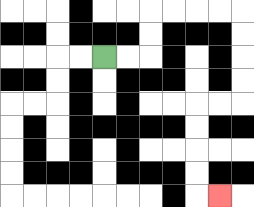{'start': '[4, 2]', 'end': '[9, 8]', 'path_directions': 'R,R,U,U,R,R,R,R,D,D,D,D,L,L,D,D,D,D,R', 'path_coordinates': '[[4, 2], [5, 2], [6, 2], [6, 1], [6, 0], [7, 0], [8, 0], [9, 0], [10, 0], [10, 1], [10, 2], [10, 3], [10, 4], [9, 4], [8, 4], [8, 5], [8, 6], [8, 7], [8, 8], [9, 8]]'}